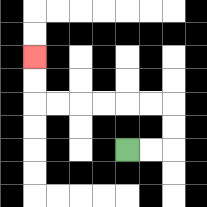{'start': '[5, 6]', 'end': '[1, 2]', 'path_directions': 'R,R,U,U,L,L,L,L,L,L,U,U', 'path_coordinates': '[[5, 6], [6, 6], [7, 6], [7, 5], [7, 4], [6, 4], [5, 4], [4, 4], [3, 4], [2, 4], [1, 4], [1, 3], [1, 2]]'}